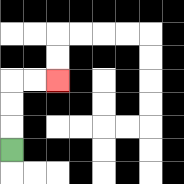{'start': '[0, 6]', 'end': '[2, 3]', 'path_directions': 'U,U,U,R,R', 'path_coordinates': '[[0, 6], [0, 5], [0, 4], [0, 3], [1, 3], [2, 3]]'}